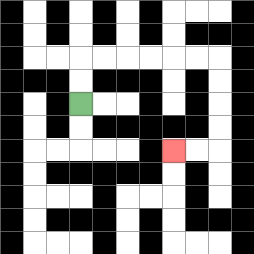{'start': '[3, 4]', 'end': '[7, 6]', 'path_directions': 'U,U,R,R,R,R,R,R,D,D,D,D,L,L', 'path_coordinates': '[[3, 4], [3, 3], [3, 2], [4, 2], [5, 2], [6, 2], [7, 2], [8, 2], [9, 2], [9, 3], [9, 4], [9, 5], [9, 6], [8, 6], [7, 6]]'}